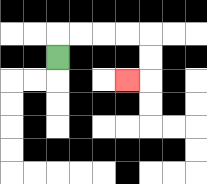{'start': '[2, 2]', 'end': '[5, 3]', 'path_directions': 'U,R,R,R,R,D,D,L', 'path_coordinates': '[[2, 2], [2, 1], [3, 1], [4, 1], [5, 1], [6, 1], [6, 2], [6, 3], [5, 3]]'}